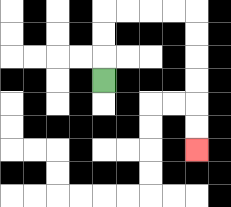{'start': '[4, 3]', 'end': '[8, 6]', 'path_directions': 'U,U,U,R,R,R,R,D,D,D,D,D,D', 'path_coordinates': '[[4, 3], [4, 2], [4, 1], [4, 0], [5, 0], [6, 0], [7, 0], [8, 0], [8, 1], [8, 2], [8, 3], [8, 4], [8, 5], [8, 6]]'}